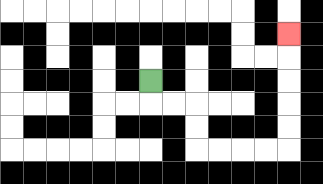{'start': '[6, 3]', 'end': '[12, 1]', 'path_directions': 'D,R,R,D,D,R,R,R,R,U,U,U,U,U', 'path_coordinates': '[[6, 3], [6, 4], [7, 4], [8, 4], [8, 5], [8, 6], [9, 6], [10, 6], [11, 6], [12, 6], [12, 5], [12, 4], [12, 3], [12, 2], [12, 1]]'}